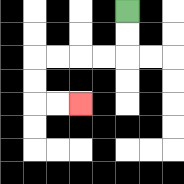{'start': '[5, 0]', 'end': '[3, 4]', 'path_directions': 'D,D,L,L,L,L,D,D,R,R', 'path_coordinates': '[[5, 0], [5, 1], [5, 2], [4, 2], [3, 2], [2, 2], [1, 2], [1, 3], [1, 4], [2, 4], [3, 4]]'}